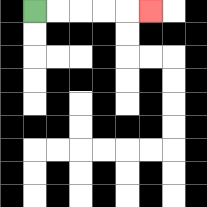{'start': '[1, 0]', 'end': '[6, 0]', 'path_directions': 'R,R,R,R,R', 'path_coordinates': '[[1, 0], [2, 0], [3, 0], [4, 0], [5, 0], [6, 0]]'}